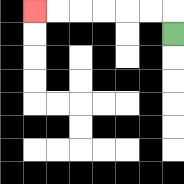{'start': '[7, 1]', 'end': '[1, 0]', 'path_directions': 'U,L,L,L,L,L,L', 'path_coordinates': '[[7, 1], [7, 0], [6, 0], [5, 0], [4, 0], [3, 0], [2, 0], [1, 0]]'}